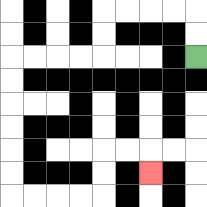{'start': '[8, 2]', 'end': '[6, 7]', 'path_directions': 'U,U,L,L,L,L,D,D,L,L,L,L,D,D,D,D,D,D,R,R,R,R,U,U,R,R,D', 'path_coordinates': '[[8, 2], [8, 1], [8, 0], [7, 0], [6, 0], [5, 0], [4, 0], [4, 1], [4, 2], [3, 2], [2, 2], [1, 2], [0, 2], [0, 3], [0, 4], [0, 5], [0, 6], [0, 7], [0, 8], [1, 8], [2, 8], [3, 8], [4, 8], [4, 7], [4, 6], [5, 6], [6, 6], [6, 7]]'}